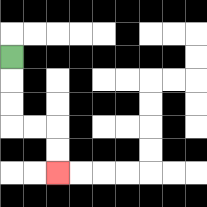{'start': '[0, 2]', 'end': '[2, 7]', 'path_directions': 'D,D,D,R,R,D,D', 'path_coordinates': '[[0, 2], [0, 3], [0, 4], [0, 5], [1, 5], [2, 5], [2, 6], [2, 7]]'}